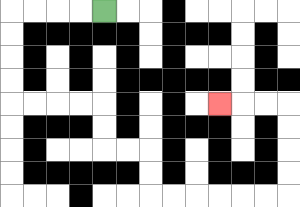{'start': '[4, 0]', 'end': '[9, 4]', 'path_directions': 'L,L,L,L,D,D,D,D,R,R,R,R,D,D,R,R,D,D,R,R,R,R,R,R,U,U,U,U,L,L,L', 'path_coordinates': '[[4, 0], [3, 0], [2, 0], [1, 0], [0, 0], [0, 1], [0, 2], [0, 3], [0, 4], [1, 4], [2, 4], [3, 4], [4, 4], [4, 5], [4, 6], [5, 6], [6, 6], [6, 7], [6, 8], [7, 8], [8, 8], [9, 8], [10, 8], [11, 8], [12, 8], [12, 7], [12, 6], [12, 5], [12, 4], [11, 4], [10, 4], [9, 4]]'}